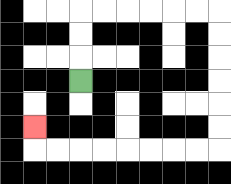{'start': '[3, 3]', 'end': '[1, 5]', 'path_directions': 'U,U,U,R,R,R,R,R,R,D,D,D,D,D,D,L,L,L,L,L,L,L,L,U', 'path_coordinates': '[[3, 3], [3, 2], [3, 1], [3, 0], [4, 0], [5, 0], [6, 0], [7, 0], [8, 0], [9, 0], [9, 1], [9, 2], [9, 3], [9, 4], [9, 5], [9, 6], [8, 6], [7, 6], [6, 6], [5, 6], [4, 6], [3, 6], [2, 6], [1, 6], [1, 5]]'}